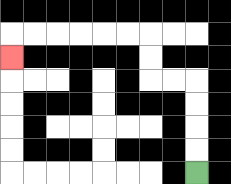{'start': '[8, 7]', 'end': '[0, 2]', 'path_directions': 'U,U,U,U,L,L,U,U,L,L,L,L,L,L,D', 'path_coordinates': '[[8, 7], [8, 6], [8, 5], [8, 4], [8, 3], [7, 3], [6, 3], [6, 2], [6, 1], [5, 1], [4, 1], [3, 1], [2, 1], [1, 1], [0, 1], [0, 2]]'}